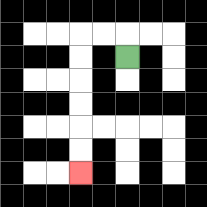{'start': '[5, 2]', 'end': '[3, 7]', 'path_directions': 'U,L,L,D,D,D,D,D,D', 'path_coordinates': '[[5, 2], [5, 1], [4, 1], [3, 1], [3, 2], [3, 3], [3, 4], [3, 5], [3, 6], [3, 7]]'}